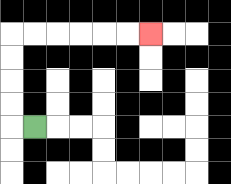{'start': '[1, 5]', 'end': '[6, 1]', 'path_directions': 'L,U,U,U,U,R,R,R,R,R,R', 'path_coordinates': '[[1, 5], [0, 5], [0, 4], [0, 3], [0, 2], [0, 1], [1, 1], [2, 1], [3, 1], [4, 1], [5, 1], [6, 1]]'}